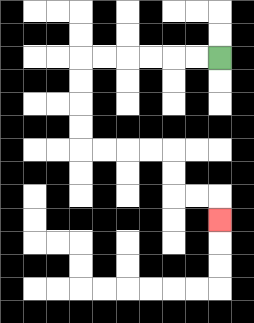{'start': '[9, 2]', 'end': '[9, 9]', 'path_directions': 'L,L,L,L,L,L,D,D,D,D,R,R,R,R,D,D,R,R,D', 'path_coordinates': '[[9, 2], [8, 2], [7, 2], [6, 2], [5, 2], [4, 2], [3, 2], [3, 3], [3, 4], [3, 5], [3, 6], [4, 6], [5, 6], [6, 6], [7, 6], [7, 7], [7, 8], [8, 8], [9, 8], [9, 9]]'}